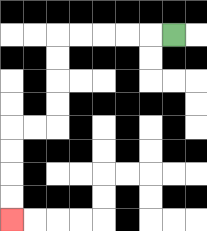{'start': '[7, 1]', 'end': '[0, 9]', 'path_directions': 'L,L,L,L,L,D,D,D,D,L,L,D,D,D,D', 'path_coordinates': '[[7, 1], [6, 1], [5, 1], [4, 1], [3, 1], [2, 1], [2, 2], [2, 3], [2, 4], [2, 5], [1, 5], [0, 5], [0, 6], [0, 7], [0, 8], [0, 9]]'}